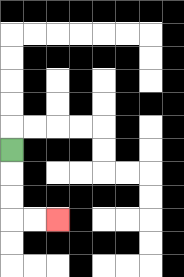{'start': '[0, 6]', 'end': '[2, 9]', 'path_directions': 'D,D,D,R,R', 'path_coordinates': '[[0, 6], [0, 7], [0, 8], [0, 9], [1, 9], [2, 9]]'}